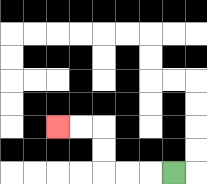{'start': '[7, 7]', 'end': '[2, 5]', 'path_directions': 'L,L,L,U,U,L,L', 'path_coordinates': '[[7, 7], [6, 7], [5, 7], [4, 7], [4, 6], [4, 5], [3, 5], [2, 5]]'}